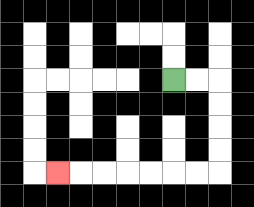{'start': '[7, 3]', 'end': '[2, 7]', 'path_directions': 'R,R,D,D,D,D,L,L,L,L,L,L,L', 'path_coordinates': '[[7, 3], [8, 3], [9, 3], [9, 4], [9, 5], [9, 6], [9, 7], [8, 7], [7, 7], [6, 7], [5, 7], [4, 7], [3, 7], [2, 7]]'}